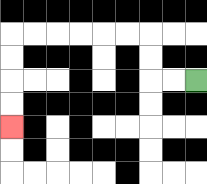{'start': '[8, 3]', 'end': '[0, 5]', 'path_directions': 'L,L,U,U,L,L,L,L,L,L,D,D,D,D', 'path_coordinates': '[[8, 3], [7, 3], [6, 3], [6, 2], [6, 1], [5, 1], [4, 1], [3, 1], [2, 1], [1, 1], [0, 1], [0, 2], [0, 3], [0, 4], [0, 5]]'}